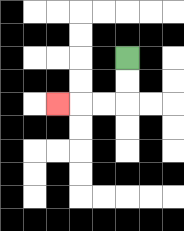{'start': '[5, 2]', 'end': '[2, 4]', 'path_directions': 'D,D,L,L,L', 'path_coordinates': '[[5, 2], [5, 3], [5, 4], [4, 4], [3, 4], [2, 4]]'}